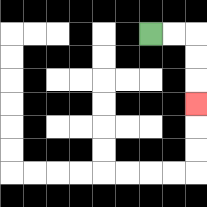{'start': '[6, 1]', 'end': '[8, 4]', 'path_directions': 'R,R,D,D,D', 'path_coordinates': '[[6, 1], [7, 1], [8, 1], [8, 2], [8, 3], [8, 4]]'}